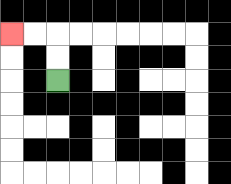{'start': '[2, 3]', 'end': '[0, 1]', 'path_directions': 'U,U,L,L', 'path_coordinates': '[[2, 3], [2, 2], [2, 1], [1, 1], [0, 1]]'}